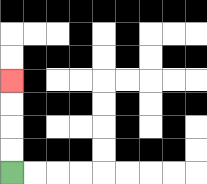{'start': '[0, 7]', 'end': '[0, 3]', 'path_directions': 'U,U,U,U', 'path_coordinates': '[[0, 7], [0, 6], [0, 5], [0, 4], [0, 3]]'}